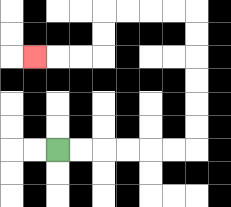{'start': '[2, 6]', 'end': '[1, 2]', 'path_directions': 'R,R,R,R,R,R,U,U,U,U,U,U,L,L,L,L,D,D,L,L,L', 'path_coordinates': '[[2, 6], [3, 6], [4, 6], [5, 6], [6, 6], [7, 6], [8, 6], [8, 5], [8, 4], [8, 3], [8, 2], [8, 1], [8, 0], [7, 0], [6, 0], [5, 0], [4, 0], [4, 1], [4, 2], [3, 2], [2, 2], [1, 2]]'}